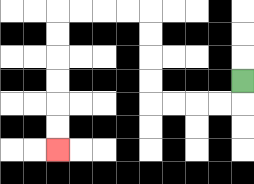{'start': '[10, 3]', 'end': '[2, 6]', 'path_directions': 'D,L,L,L,L,U,U,U,U,L,L,L,L,D,D,D,D,D,D', 'path_coordinates': '[[10, 3], [10, 4], [9, 4], [8, 4], [7, 4], [6, 4], [6, 3], [6, 2], [6, 1], [6, 0], [5, 0], [4, 0], [3, 0], [2, 0], [2, 1], [2, 2], [2, 3], [2, 4], [2, 5], [2, 6]]'}